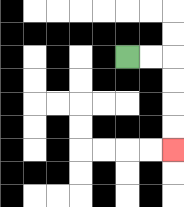{'start': '[5, 2]', 'end': '[7, 6]', 'path_directions': 'R,R,D,D,D,D', 'path_coordinates': '[[5, 2], [6, 2], [7, 2], [7, 3], [7, 4], [7, 5], [7, 6]]'}